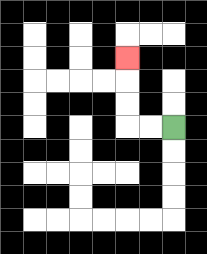{'start': '[7, 5]', 'end': '[5, 2]', 'path_directions': 'L,L,U,U,U', 'path_coordinates': '[[7, 5], [6, 5], [5, 5], [5, 4], [5, 3], [5, 2]]'}